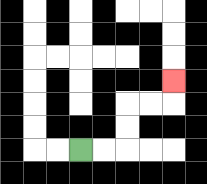{'start': '[3, 6]', 'end': '[7, 3]', 'path_directions': 'R,R,U,U,R,R,U', 'path_coordinates': '[[3, 6], [4, 6], [5, 6], [5, 5], [5, 4], [6, 4], [7, 4], [7, 3]]'}